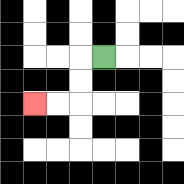{'start': '[4, 2]', 'end': '[1, 4]', 'path_directions': 'L,D,D,L,L', 'path_coordinates': '[[4, 2], [3, 2], [3, 3], [3, 4], [2, 4], [1, 4]]'}